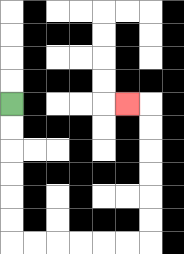{'start': '[0, 4]', 'end': '[5, 4]', 'path_directions': 'D,D,D,D,D,D,R,R,R,R,R,R,U,U,U,U,U,U,L', 'path_coordinates': '[[0, 4], [0, 5], [0, 6], [0, 7], [0, 8], [0, 9], [0, 10], [1, 10], [2, 10], [3, 10], [4, 10], [5, 10], [6, 10], [6, 9], [6, 8], [6, 7], [6, 6], [6, 5], [6, 4], [5, 4]]'}